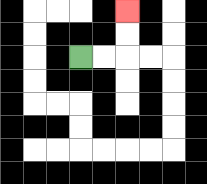{'start': '[3, 2]', 'end': '[5, 0]', 'path_directions': 'R,R,U,U', 'path_coordinates': '[[3, 2], [4, 2], [5, 2], [5, 1], [5, 0]]'}